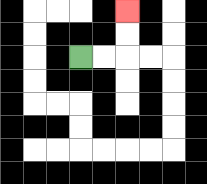{'start': '[3, 2]', 'end': '[5, 0]', 'path_directions': 'R,R,U,U', 'path_coordinates': '[[3, 2], [4, 2], [5, 2], [5, 1], [5, 0]]'}